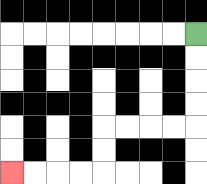{'start': '[8, 1]', 'end': '[0, 7]', 'path_directions': 'D,D,D,D,L,L,L,L,D,D,L,L,L,L', 'path_coordinates': '[[8, 1], [8, 2], [8, 3], [8, 4], [8, 5], [7, 5], [6, 5], [5, 5], [4, 5], [4, 6], [4, 7], [3, 7], [2, 7], [1, 7], [0, 7]]'}